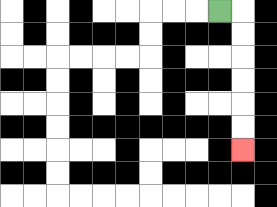{'start': '[9, 0]', 'end': '[10, 6]', 'path_directions': 'R,D,D,D,D,D,D', 'path_coordinates': '[[9, 0], [10, 0], [10, 1], [10, 2], [10, 3], [10, 4], [10, 5], [10, 6]]'}